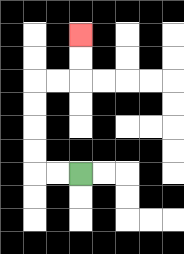{'start': '[3, 7]', 'end': '[3, 1]', 'path_directions': 'L,L,U,U,U,U,R,R,U,U', 'path_coordinates': '[[3, 7], [2, 7], [1, 7], [1, 6], [1, 5], [1, 4], [1, 3], [2, 3], [3, 3], [3, 2], [3, 1]]'}